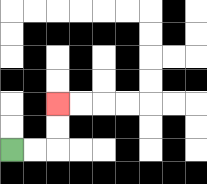{'start': '[0, 6]', 'end': '[2, 4]', 'path_directions': 'R,R,U,U', 'path_coordinates': '[[0, 6], [1, 6], [2, 6], [2, 5], [2, 4]]'}